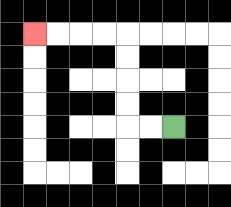{'start': '[7, 5]', 'end': '[1, 1]', 'path_directions': 'L,L,U,U,U,U,L,L,L,L', 'path_coordinates': '[[7, 5], [6, 5], [5, 5], [5, 4], [5, 3], [5, 2], [5, 1], [4, 1], [3, 1], [2, 1], [1, 1]]'}